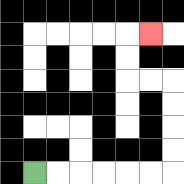{'start': '[1, 7]', 'end': '[6, 1]', 'path_directions': 'R,R,R,R,R,R,U,U,U,U,L,L,U,U,R', 'path_coordinates': '[[1, 7], [2, 7], [3, 7], [4, 7], [5, 7], [6, 7], [7, 7], [7, 6], [7, 5], [7, 4], [7, 3], [6, 3], [5, 3], [5, 2], [5, 1], [6, 1]]'}